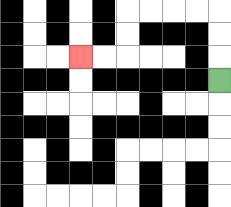{'start': '[9, 3]', 'end': '[3, 2]', 'path_directions': 'U,U,U,L,L,L,L,D,D,L,L', 'path_coordinates': '[[9, 3], [9, 2], [9, 1], [9, 0], [8, 0], [7, 0], [6, 0], [5, 0], [5, 1], [5, 2], [4, 2], [3, 2]]'}